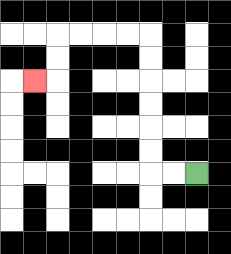{'start': '[8, 7]', 'end': '[1, 3]', 'path_directions': 'L,L,U,U,U,U,U,U,L,L,L,L,D,D,L', 'path_coordinates': '[[8, 7], [7, 7], [6, 7], [6, 6], [6, 5], [6, 4], [6, 3], [6, 2], [6, 1], [5, 1], [4, 1], [3, 1], [2, 1], [2, 2], [2, 3], [1, 3]]'}